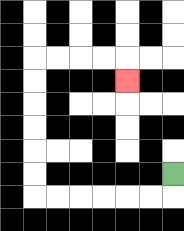{'start': '[7, 7]', 'end': '[5, 3]', 'path_directions': 'D,L,L,L,L,L,L,U,U,U,U,U,U,R,R,R,R,D', 'path_coordinates': '[[7, 7], [7, 8], [6, 8], [5, 8], [4, 8], [3, 8], [2, 8], [1, 8], [1, 7], [1, 6], [1, 5], [1, 4], [1, 3], [1, 2], [2, 2], [3, 2], [4, 2], [5, 2], [5, 3]]'}